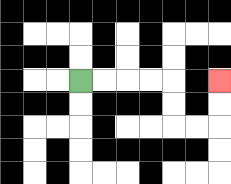{'start': '[3, 3]', 'end': '[9, 3]', 'path_directions': 'R,R,R,R,D,D,R,R,U,U', 'path_coordinates': '[[3, 3], [4, 3], [5, 3], [6, 3], [7, 3], [7, 4], [7, 5], [8, 5], [9, 5], [9, 4], [9, 3]]'}